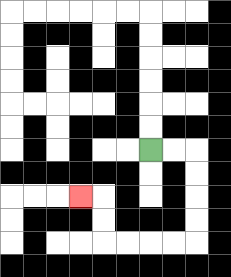{'start': '[6, 6]', 'end': '[3, 8]', 'path_directions': 'R,R,D,D,D,D,L,L,L,L,U,U,L', 'path_coordinates': '[[6, 6], [7, 6], [8, 6], [8, 7], [8, 8], [8, 9], [8, 10], [7, 10], [6, 10], [5, 10], [4, 10], [4, 9], [4, 8], [3, 8]]'}